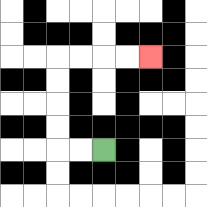{'start': '[4, 6]', 'end': '[6, 2]', 'path_directions': 'L,L,U,U,U,U,R,R,R,R', 'path_coordinates': '[[4, 6], [3, 6], [2, 6], [2, 5], [2, 4], [2, 3], [2, 2], [3, 2], [4, 2], [5, 2], [6, 2]]'}